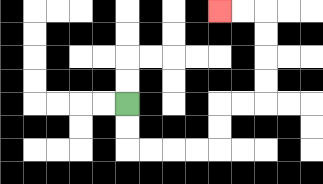{'start': '[5, 4]', 'end': '[9, 0]', 'path_directions': 'D,D,R,R,R,R,U,U,R,R,U,U,U,U,L,L', 'path_coordinates': '[[5, 4], [5, 5], [5, 6], [6, 6], [7, 6], [8, 6], [9, 6], [9, 5], [9, 4], [10, 4], [11, 4], [11, 3], [11, 2], [11, 1], [11, 0], [10, 0], [9, 0]]'}